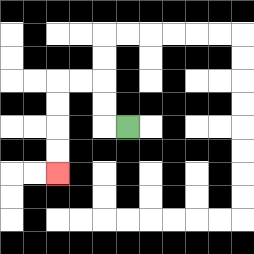{'start': '[5, 5]', 'end': '[2, 7]', 'path_directions': 'L,U,U,L,L,D,D,D,D', 'path_coordinates': '[[5, 5], [4, 5], [4, 4], [4, 3], [3, 3], [2, 3], [2, 4], [2, 5], [2, 6], [2, 7]]'}